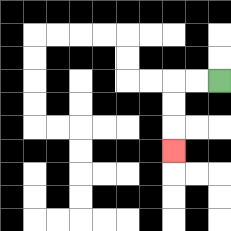{'start': '[9, 3]', 'end': '[7, 6]', 'path_directions': 'L,L,D,D,D', 'path_coordinates': '[[9, 3], [8, 3], [7, 3], [7, 4], [7, 5], [7, 6]]'}